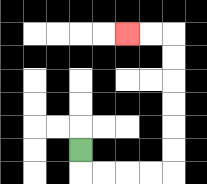{'start': '[3, 6]', 'end': '[5, 1]', 'path_directions': 'D,R,R,R,R,U,U,U,U,U,U,L,L', 'path_coordinates': '[[3, 6], [3, 7], [4, 7], [5, 7], [6, 7], [7, 7], [7, 6], [7, 5], [7, 4], [7, 3], [7, 2], [7, 1], [6, 1], [5, 1]]'}